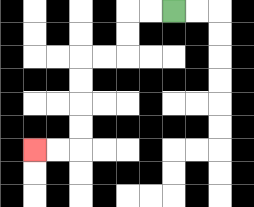{'start': '[7, 0]', 'end': '[1, 6]', 'path_directions': 'L,L,D,D,L,L,D,D,D,D,L,L', 'path_coordinates': '[[7, 0], [6, 0], [5, 0], [5, 1], [5, 2], [4, 2], [3, 2], [3, 3], [3, 4], [3, 5], [3, 6], [2, 6], [1, 6]]'}